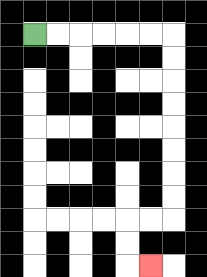{'start': '[1, 1]', 'end': '[6, 11]', 'path_directions': 'R,R,R,R,R,R,D,D,D,D,D,D,D,D,L,L,D,D,R', 'path_coordinates': '[[1, 1], [2, 1], [3, 1], [4, 1], [5, 1], [6, 1], [7, 1], [7, 2], [7, 3], [7, 4], [7, 5], [7, 6], [7, 7], [7, 8], [7, 9], [6, 9], [5, 9], [5, 10], [5, 11], [6, 11]]'}